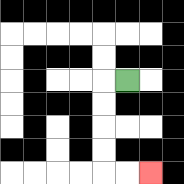{'start': '[5, 3]', 'end': '[6, 7]', 'path_directions': 'L,D,D,D,D,R,R', 'path_coordinates': '[[5, 3], [4, 3], [4, 4], [4, 5], [4, 6], [4, 7], [5, 7], [6, 7]]'}